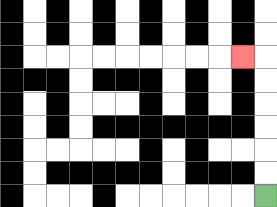{'start': '[11, 8]', 'end': '[10, 2]', 'path_directions': 'U,U,U,U,U,U,L', 'path_coordinates': '[[11, 8], [11, 7], [11, 6], [11, 5], [11, 4], [11, 3], [11, 2], [10, 2]]'}